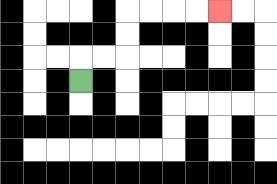{'start': '[3, 3]', 'end': '[9, 0]', 'path_directions': 'U,R,R,U,U,R,R,R,R', 'path_coordinates': '[[3, 3], [3, 2], [4, 2], [5, 2], [5, 1], [5, 0], [6, 0], [7, 0], [8, 0], [9, 0]]'}